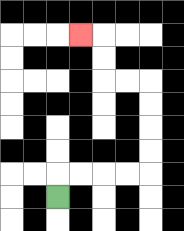{'start': '[2, 8]', 'end': '[3, 1]', 'path_directions': 'U,R,R,R,R,U,U,U,U,L,L,U,U,L', 'path_coordinates': '[[2, 8], [2, 7], [3, 7], [4, 7], [5, 7], [6, 7], [6, 6], [6, 5], [6, 4], [6, 3], [5, 3], [4, 3], [4, 2], [4, 1], [3, 1]]'}